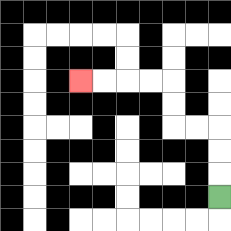{'start': '[9, 8]', 'end': '[3, 3]', 'path_directions': 'U,U,U,L,L,U,U,L,L,L,L', 'path_coordinates': '[[9, 8], [9, 7], [9, 6], [9, 5], [8, 5], [7, 5], [7, 4], [7, 3], [6, 3], [5, 3], [4, 3], [3, 3]]'}